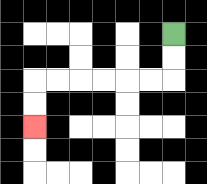{'start': '[7, 1]', 'end': '[1, 5]', 'path_directions': 'D,D,L,L,L,L,L,L,D,D', 'path_coordinates': '[[7, 1], [7, 2], [7, 3], [6, 3], [5, 3], [4, 3], [3, 3], [2, 3], [1, 3], [1, 4], [1, 5]]'}